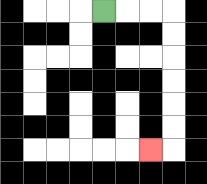{'start': '[4, 0]', 'end': '[6, 6]', 'path_directions': 'R,R,R,D,D,D,D,D,D,L', 'path_coordinates': '[[4, 0], [5, 0], [6, 0], [7, 0], [7, 1], [7, 2], [7, 3], [7, 4], [7, 5], [7, 6], [6, 6]]'}